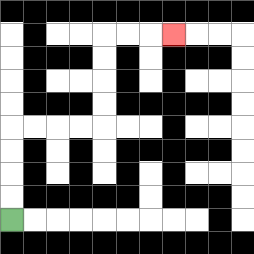{'start': '[0, 9]', 'end': '[7, 1]', 'path_directions': 'U,U,U,U,R,R,R,R,U,U,U,U,R,R,R', 'path_coordinates': '[[0, 9], [0, 8], [0, 7], [0, 6], [0, 5], [1, 5], [2, 5], [3, 5], [4, 5], [4, 4], [4, 3], [4, 2], [4, 1], [5, 1], [6, 1], [7, 1]]'}